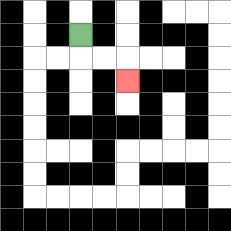{'start': '[3, 1]', 'end': '[5, 3]', 'path_directions': 'D,R,R,D', 'path_coordinates': '[[3, 1], [3, 2], [4, 2], [5, 2], [5, 3]]'}